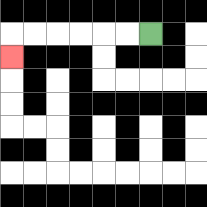{'start': '[6, 1]', 'end': '[0, 2]', 'path_directions': 'L,L,L,L,L,L,D', 'path_coordinates': '[[6, 1], [5, 1], [4, 1], [3, 1], [2, 1], [1, 1], [0, 1], [0, 2]]'}